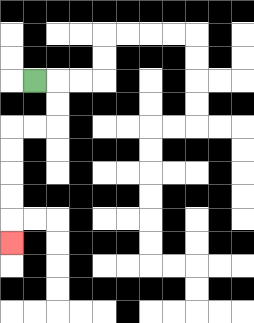{'start': '[1, 3]', 'end': '[0, 10]', 'path_directions': 'R,D,D,L,L,D,D,D,D,D', 'path_coordinates': '[[1, 3], [2, 3], [2, 4], [2, 5], [1, 5], [0, 5], [0, 6], [0, 7], [0, 8], [0, 9], [0, 10]]'}